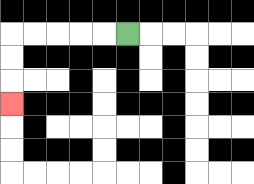{'start': '[5, 1]', 'end': '[0, 4]', 'path_directions': 'L,L,L,L,L,D,D,D', 'path_coordinates': '[[5, 1], [4, 1], [3, 1], [2, 1], [1, 1], [0, 1], [0, 2], [0, 3], [0, 4]]'}